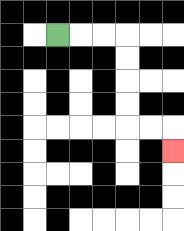{'start': '[2, 1]', 'end': '[7, 6]', 'path_directions': 'R,R,R,D,D,D,D,R,R,D', 'path_coordinates': '[[2, 1], [3, 1], [4, 1], [5, 1], [5, 2], [5, 3], [5, 4], [5, 5], [6, 5], [7, 5], [7, 6]]'}